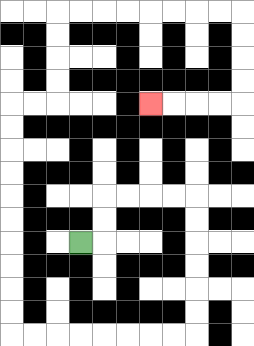{'start': '[3, 10]', 'end': '[6, 4]', 'path_directions': 'R,U,U,R,R,R,R,D,D,D,D,D,D,L,L,L,L,L,L,L,L,U,U,U,U,U,U,U,U,U,U,R,R,U,U,U,U,R,R,R,R,R,R,R,R,D,D,D,D,L,L,L,L', 'path_coordinates': '[[3, 10], [4, 10], [4, 9], [4, 8], [5, 8], [6, 8], [7, 8], [8, 8], [8, 9], [8, 10], [8, 11], [8, 12], [8, 13], [8, 14], [7, 14], [6, 14], [5, 14], [4, 14], [3, 14], [2, 14], [1, 14], [0, 14], [0, 13], [0, 12], [0, 11], [0, 10], [0, 9], [0, 8], [0, 7], [0, 6], [0, 5], [0, 4], [1, 4], [2, 4], [2, 3], [2, 2], [2, 1], [2, 0], [3, 0], [4, 0], [5, 0], [6, 0], [7, 0], [8, 0], [9, 0], [10, 0], [10, 1], [10, 2], [10, 3], [10, 4], [9, 4], [8, 4], [7, 4], [6, 4]]'}